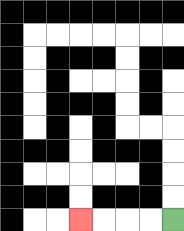{'start': '[7, 9]', 'end': '[3, 9]', 'path_directions': 'L,L,L,L', 'path_coordinates': '[[7, 9], [6, 9], [5, 9], [4, 9], [3, 9]]'}